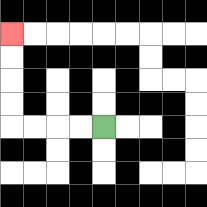{'start': '[4, 5]', 'end': '[0, 1]', 'path_directions': 'L,L,L,L,U,U,U,U', 'path_coordinates': '[[4, 5], [3, 5], [2, 5], [1, 5], [0, 5], [0, 4], [0, 3], [0, 2], [0, 1]]'}